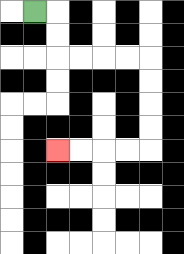{'start': '[1, 0]', 'end': '[2, 6]', 'path_directions': 'R,D,D,R,R,R,R,D,D,D,D,L,L,L,L', 'path_coordinates': '[[1, 0], [2, 0], [2, 1], [2, 2], [3, 2], [4, 2], [5, 2], [6, 2], [6, 3], [6, 4], [6, 5], [6, 6], [5, 6], [4, 6], [3, 6], [2, 6]]'}